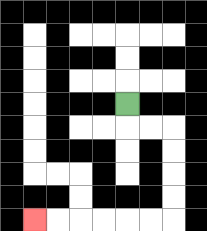{'start': '[5, 4]', 'end': '[1, 9]', 'path_directions': 'D,R,R,D,D,D,D,L,L,L,L,L,L', 'path_coordinates': '[[5, 4], [5, 5], [6, 5], [7, 5], [7, 6], [7, 7], [7, 8], [7, 9], [6, 9], [5, 9], [4, 9], [3, 9], [2, 9], [1, 9]]'}